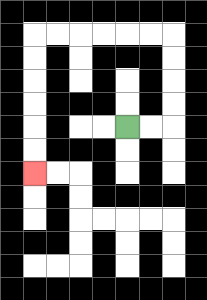{'start': '[5, 5]', 'end': '[1, 7]', 'path_directions': 'R,R,U,U,U,U,L,L,L,L,L,L,D,D,D,D,D,D', 'path_coordinates': '[[5, 5], [6, 5], [7, 5], [7, 4], [7, 3], [7, 2], [7, 1], [6, 1], [5, 1], [4, 1], [3, 1], [2, 1], [1, 1], [1, 2], [1, 3], [1, 4], [1, 5], [1, 6], [1, 7]]'}